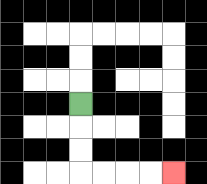{'start': '[3, 4]', 'end': '[7, 7]', 'path_directions': 'D,D,D,R,R,R,R', 'path_coordinates': '[[3, 4], [3, 5], [3, 6], [3, 7], [4, 7], [5, 7], [6, 7], [7, 7]]'}